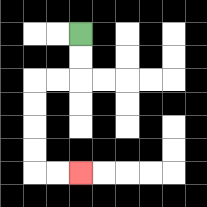{'start': '[3, 1]', 'end': '[3, 7]', 'path_directions': 'D,D,L,L,D,D,D,D,R,R', 'path_coordinates': '[[3, 1], [3, 2], [3, 3], [2, 3], [1, 3], [1, 4], [1, 5], [1, 6], [1, 7], [2, 7], [3, 7]]'}